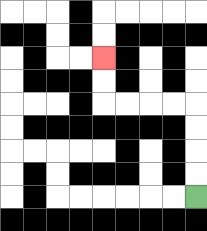{'start': '[8, 8]', 'end': '[4, 2]', 'path_directions': 'U,U,U,U,L,L,L,L,U,U', 'path_coordinates': '[[8, 8], [8, 7], [8, 6], [8, 5], [8, 4], [7, 4], [6, 4], [5, 4], [4, 4], [4, 3], [4, 2]]'}